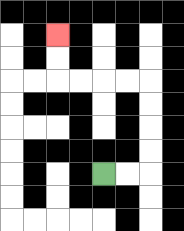{'start': '[4, 7]', 'end': '[2, 1]', 'path_directions': 'R,R,U,U,U,U,L,L,L,L,U,U', 'path_coordinates': '[[4, 7], [5, 7], [6, 7], [6, 6], [6, 5], [6, 4], [6, 3], [5, 3], [4, 3], [3, 3], [2, 3], [2, 2], [2, 1]]'}